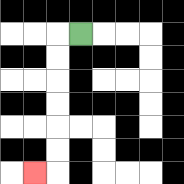{'start': '[3, 1]', 'end': '[1, 7]', 'path_directions': 'L,D,D,D,D,D,D,L', 'path_coordinates': '[[3, 1], [2, 1], [2, 2], [2, 3], [2, 4], [2, 5], [2, 6], [2, 7], [1, 7]]'}